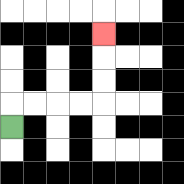{'start': '[0, 5]', 'end': '[4, 1]', 'path_directions': 'U,R,R,R,R,U,U,U', 'path_coordinates': '[[0, 5], [0, 4], [1, 4], [2, 4], [3, 4], [4, 4], [4, 3], [4, 2], [4, 1]]'}